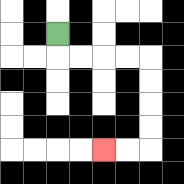{'start': '[2, 1]', 'end': '[4, 6]', 'path_directions': 'D,R,R,R,R,D,D,D,D,L,L', 'path_coordinates': '[[2, 1], [2, 2], [3, 2], [4, 2], [5, 2], [6, 2], [6, 3], [6, 4], [6, 5], [6, 6], [5, 6], [4, 6]]'}